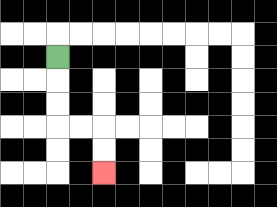{'start': '[2, 2]', 'end': '[4, 7]', 'path_directions': 'D,D,D,R,R,D,D', 'path_coordinates': '[[2, 2], [2, 3], [2, 4], [2, 5], [3, 5], [4, 5], [4, 6], [4, 7]]'}